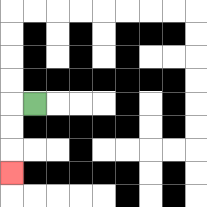{'start': '[1, 4]', 'end': '[0, 7]', 'path_directions': 'L,D,D,D', 'path_coordinates': '[[1, 4], [0, 4], [0, 5], [0, 6], [0, 7]]'}